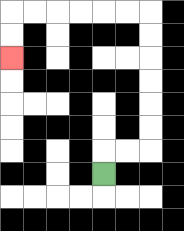{'start': '[4, 7]', 'end': '[0, 2]', 'path_directions': 'U,R,R,U,U,U,U,U,U,L,L,L,L,L,L,D,D', 'path_coordinates': '[[4, 7], [4, 6], [5, 6], [6, 6], [6, 5], [6, 4], [6, 3], [6, 2], [6, 1], [6, 0], [5, 0], [4, 0], [3, 0], [2, 0], [1, 0], [0, 0], [0, 1], [0, 2]]'}